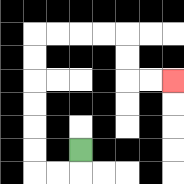{'start': '[3, 6]', 'end': '[7, 3]', 'path_directions': 'D,L,L,U,U,U,U,U,U,R,R,R,R,D,D,R,R', 'path_coordinates': '[[3, 6], [3, 7], [2, 7], [1, 7], [1, 6], [1, 5], [1, 4], [1, 3], [1, 2], [1, 1], [2, 1], [3, 1], [4, 1], [5, 1], [5, 2], [5, 3], [6, 3], [7, 3]]'}